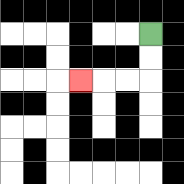{'start': '[6, 1]', 'end': '[3, 3]', 'path_directions': 'D,D,L,L,L', 'path_coordinates': '[[6, 1], [6, 2], [6, 3], [5, 3], [4, 3], [3, 3]]'}